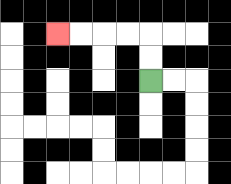{'start': '[6, 3]', 'end': '[2, 1]', 'path_directions': 'U,U,L,L,L,L', 'path_coordinates': '[[6, 3], [6, 2], [6, 1], [5, 1], [4, 1], [3, 1], [2, 1]]'}